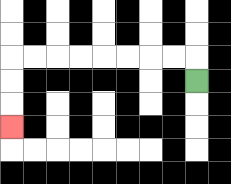{'start': '[8, 3]', 'end': '[0, 5]', 'path_directions': 'U,L,L,L,L,L,L,L,L,D,D,D', 'path_coordinates': '[[8, 3], [8, 2], [7, 2], [6, 2], [5, 2], [4, 2], [3, 2], [2, 2], [1, 2], [0, 2], [0, 3], [0, 4], [0, 5]]'}